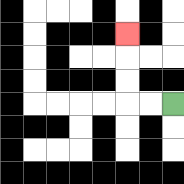{'start': '[7, 4]', 'end': '[5, 1]', 'path_directions': 'L,L,U,U,U', 'path_coordinates': '[[7, 4], [6, 4], [5, 4], [5, 3], [5, 2], [5, 1]]'}